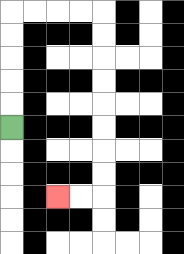{'start': '[0, 5]', 'end': '[2, 8]', 'path_directions': 'U,U,U,U,U,R,R,R,R,D,D,D,D,D,D,D,D,L,L', 'path_coordinates': '[[0, 5], [0, 4], [0, 3], [0, 2], [0, 1], [0, 0], [1, 0], [2, 0], [3, 0], [4, 0], [4, 1], [4, 2], [4, 3], [4, 4], [4, 5], [4, 6], [4, 7], [4, 8], [3, 8], [2, 8]]'}